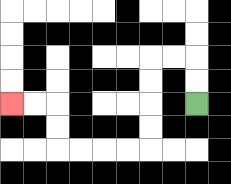{'start': '[8, 4]', 'end': '[0, 4]', 'path_directions': 'U,U,L,L,D,D,D,D,L,L,L,L,U,U,L,L', 'path_coordinates': '[[8, 4], [8, 3], [8, 2], [7, 2], [6, 2], [6, 3], [6, 4], [6, 5], [6, 6], [5, 6], [4, 6], [3, 6], [2, 6], [2, 5], [2, 4], [1, 4], [0, 4]]'}